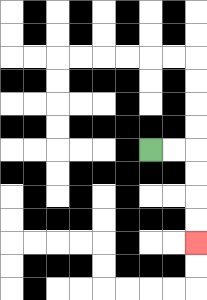{'start': '[6, 6]', 'end': '[8, 10]', 'path_directions': 'R,R,D,D,D,D', 'path_coordinates': '[[6, 6], [7, 6], [8, 6], [8, 7], [8, 8], [8, 9], [8, 10]]'}